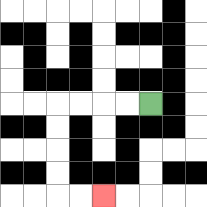{'start': '[6, 4]', 'end': '[4, 8]', 'path_directions': 'L,L,L,L,D,D,D,D,R,R', 'path_coordinates': '[[6, 4], [5, 4], [4, 4], [3, 4], [2, 4], [2, 5], [2, 6], [2, 7], [2, 8], [3, 8], [4, 8]]'}